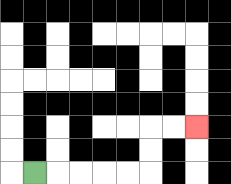{'start': '[1, 7]', 'end': '[8, 5]', 'path_directions': 'R,R,R,R,R,U,U,R,R', 'path_coordinates': '[[1, 7], [2, 7], [3, 7], [4, 7], [5, 7], [6, 7], [6, 6], [6, 5], [7, 5], [8, 5]]'}